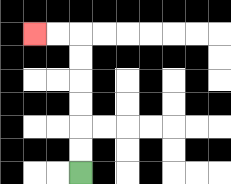{'start': '[3, 7]', 'end': '[1, 1]', 'path_directions': 'U,U,U,U,U,U,L,L', 'path_coordinates': '[[3, 7], [3, 6], [3, 5], [3, 4], [3, 3], [3, 2], [3, 1], [2, 1], [1, 1]]'}